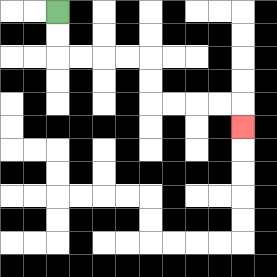{'start': '[2, 0]', 'end': '[10, 5]', 'path_directions': 'D,D,R,R,R,R,D,D,R,R,R,R,D', 'path_coordinates': '[[2, 0], [2, 1], [2, 2], [3, 2], [4, 2], [5, 2], [6, 2], [6, 3], [6, 4], [7, 4], [8, 4], [9, 4], [10, 4], [10, 5]]'}